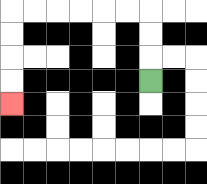{'start': '[6, 3]', 'end': '[0, 4]', 'path_directions': 'U,U,U,L,L,L,L,L,L,D,D,D,D', 'path_coordinates': '[[6, 3], [6, 2], [6, 1], [6, 0], [5, 0], [4, 0], [3, 0], [2, 0], [1, 0], [0, 0], [0, 1], [0, 2], [0, 3], [0, 4]]'}